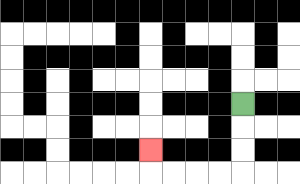{'start': '[10, 4]', 'end': '[6, 6]', 'path_directions': 'D,D,D,L,L,L,L,U', 'path_coordinates': '[[10, 4], [10, 5], [10, 6], [10, 7], [9, 7], [8, 7], [7, 7], [6, 7], [6, 6]]'}